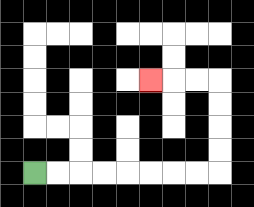{'start': '[1, 7]', 'end': '[6, 3]', 'path_directions': 'R,R,R,R,R,R,R,R,U,U,U,U,L,L,L', 'path_coordinates': '[[1, 7], [2, 7], [3, 7], [4, 7], [5, 7], [6, 7], [7, 7], [8, 7], [9, 7], [9, 6], [9, 5], [9, 4], [9, 3], [8, 3], [7, 3], [6, 3]]'}